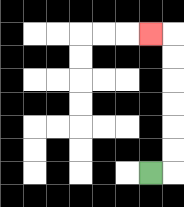{'start': '[6, 7]', 'end': '[6, 1]', 'path_directions': 'R,U,U,U,U,U,U,L', 'path_coordinates': '[[6, 7], [7, 7], [7, 6], [7, 5], [7, 4], [7, 3], [7, 2], [7, 1], [6, 1]]'}